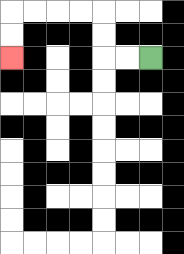{'start': '[6, 2]', 'end': '[0, 2]', 'path_directions': 'L,L,U,U,L,L,L,L,D,D', 'path_coordinates': '[[6, 2], [5, 2], [4, 2], [4, 1], [4, 0], [3, 0], [2, 0], [1, 0], [0, 0], [0, 1], [0, 2]]'}